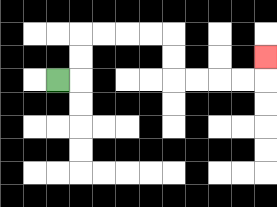{'start': '[2, 3]', 'end': '[11, 2]', 'path_directions': 'R,U,U,R,R,R,R,D,D,R,R,R,R,U', 'path_coordinates': '[[2, 3], [3, 3], [3, 2], [3, 1], [4, 1], [5, 1], [6, 1], [7, 1], [7, 2], [7, 3], [8, 3], [9, 3], [10, 3], [11, 3], [11, 2]]'}